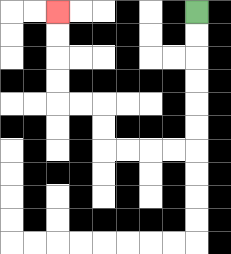{'start': '[8, 0]', 'end': '[2, 0]', 'path_directions': 'D,D,D,D,D,D,L,L,L,L,U,U,L,L,U,U,U,U', 'path_coordinates': '[[8, 0], [8, 1], [8, 2], [8, 3], [8, 4], [8, 5], [8, 6], [7, 6], [6, 6], [5, 6], [4, 6], [4, 5], [4, 4], [3, 4], [2, 4], [2, 3], [2, 2], [2, 1], [2, 0]]'}